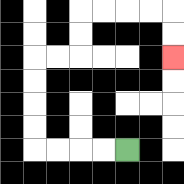{'start': '[5, 6]', 'end': '[7, 2]', 'path_directions': 'L,L,L,L,U,U,U,U,R,R,U,U,R,R,R,R,D,D', 'path_coordinates': '[[5, 6], [4, 6], [3, 6], [2, 6], [1, 6], [1, 5], [1, 4], [1, 3], [1, 2], [2, 2], [3, 2], [3, 1], [3, 0], [4, 0], [5, 0], [6, 0], [7, 0], [7, 1], [7, 2]]'}